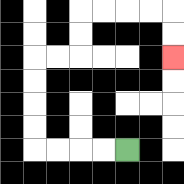{'start': '[5, 6]', 'end': '[7, 2]', 'path_directions': 'L,L,L,L,U,U,U,U,R,R,U,U,R,R,R,R,D,D', 'path_coordinates': '[[5, 6], [4, 6], [3, 6], [2, 6], [1, 6], [1, 5], [1, 4], [1, 3], [1, 2], [2, 2], [3, 2], [3, 1], [3, 0], [4, 0], [5, 0], [6, 0], [7, 0], [7, 1], [7, 2]]'}